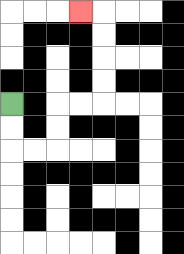{'start': '[0, 4]', 'end': '[3, 0]', 'path_directions': 'D,D,R,R,U,U,R,R,U,U,U,U,L', 'path_coordinates': '[[0, 4], [0, 5], [0, 6], [1, 6], [2, 6], [2, 5], [2, 4], [3, 4], [4, 4], [4, 3], [4, 2], [4, 1], [4, 0], [3, 0]]'}